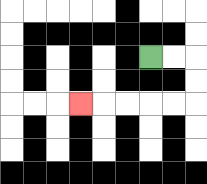{'start': '[6, 2]', 'end': '[3, 4]', 'path_directions': 'R,R,D,D,L,L,L,L,L', 'path_coordinates': '[[6, 2], [7, 2], [8, 2], [8, 3], [8, 4], [7, 4], [6, 4], [5, 4], [4, 4], [3, 4]]'}